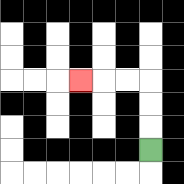{'start': '[6, 6]', 'end': '[3, 3]', 'path_directions': 'U,U,U,L,L,L', 'path_coordinates': '[[6, 6], [6, 5], [6, 4], [6, 3], [5, 3], [4, 3], [3, 3]]'}